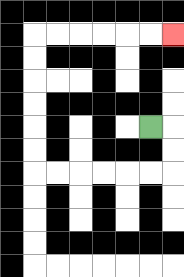{'start': '[6, 5]', 'end': '[7, 1]', 'path_directions': 'R,D,D,L,L,L,L,L,L,U,U,U,U,U,U,R,R,R,R,R,R', 'path_coordinates': '[[6, 5], [7, 5], [7, 6], [7, 7], [6, 7], [5, 7], [4, 7], [3, 7], [2, 7], [1, 7], [1, 6], [1, 5], [1, 4], [1, 3], [1, 2], [1, 1], [2, 1], [3, 1], [4, 1], [5, 1], [6, 1], [7, 1]]'}